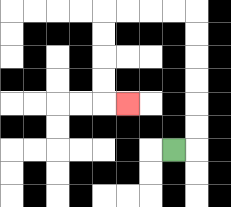{'start': '[7, 6]', 'end': '[5, 4]', 'path_directions': 'R,U,U,U,U,U,U,L,L,L,L,D,D,D,D,R', 'path_coordinates': '[[7, 6], [8, 6], [8, 5], [8, 4], [8, 3], [8, 2], [8, 1], [8, 0], [7, 0], [6, 0], [5, 0], [4, 0], [4, 1], [4, 2], [4, 3], [4, 4], [5, 4]]'}